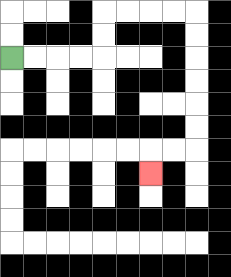{'start': '[0, 2]', 'end': '[6, 7]', 'path_directions': 'R,R,R,R,U,U,R,R,R,R,D,D,D,D,D,D,L,L,D', 'path_coordinates': '[[0, 2], [1, 2], [2, 2], [3, 2], [4, 2], [4, 1], [4, 0], [5, 0], [6, 0], [7, 0], [8, 0], [8, 1], [8, 2], [8, 3], [8, 4], [8, 5], [8, 6], [7, 6], [6, 6], [6, 7]]'}